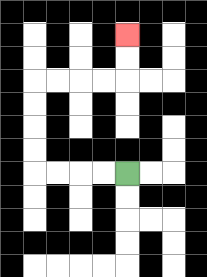{'start': '[5, 7]', 'end': '[5, 1]', 'path_directions': 'L,L,L,L,U,U,U,U,R,R,R,R,U,U', 'path_coordinates': '[[5, 7], [4, 7], [3, 7], [2, 7], [1, 7], [1, 6], [1, 5], [1, 4], [1, 3], [2, 3], [3, 3], [4, 3], [5, 3], [5, 2], [5, 1]]'}